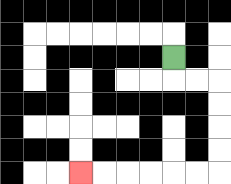{'start': '[7, 2]', 'end': '[3, 7]', 'path_directions': 'D,R,R,D,D,D,D,L,L,L,L,L,L', 'path_coordinates': '[[7, 2], [7, 3], [8, 3], [9, 3], [9, 4], [9, 5], [9, 6], [9, 7], [8, 7], [7, 7], [6, 7], [5, 7], [4, 7], [3, 7]]'}